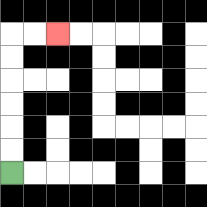{'start': '[0, 7]', 'end': '[2, 1]', 'path_directions': 'U,U,U,U,U,U,R,R', 'path_coordinates': '[[0, 7], [0, 6], [0, 5], [0, 4], [0, 3], [0, 2], [0, 1], [1, 1], [2, 1]]'}